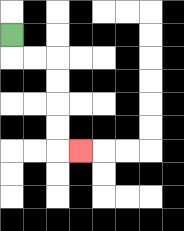{'start': '[0, 1]', 'end': '[3, 6]', 'path_directions': 'D,R,R,D,D,D,D,R', 'path_coordinates': '[[0, 1], [0, 2], [1, 2], [2, 2], [2, 3], [2, 4], [2, 5], [2, 6], [3, 6]]'}